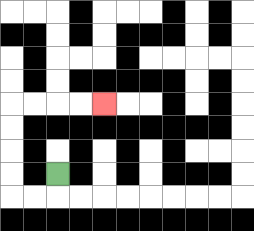{'start': '[2, 7]', 'end': '[4, 4]', 'path_directions': 'D,L,L,U,U,U,U,R,R,R,R', 'path_coordinates': '[[2, 7], [2, 8], [1, 8], [0, 8], [0, 7], [0, 6], [0, 5], [0, 4], [1, 4], [2, 4], [3, 4], [4, 4]]'}